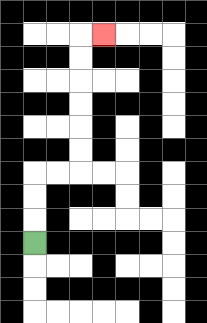{'start': '[1, 10]', 'end': '[4, 1]', 'path_directions': 'U,U,U,R,R,U,U,U,U,U,U,R', 'path_coordinates': '[[1, 10], [1, 9], [1, 8], [1, 7], [2, 7], [3, 7], [3, 6], [3, 5], [3, 4], [3, 3], [3, 2], [3, 1], [4, 1]]'}